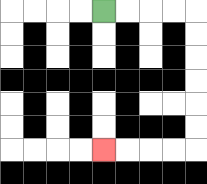{'start': '[4, 0]', 'end': '[4, 6]', 'path_directions': 'R,R,R,R,D,D,D,D,D,D,L,L,L,L', 'path_coordinates': '[[4, 0], [5, 0], [6, 0], [7, 0], [8, 0], [8, 1], [8, 2], [8, 3], [8, 4], [8, 5], [8, 6], [7, 6], [6, 6], [5, 6], [4, 6]]'}